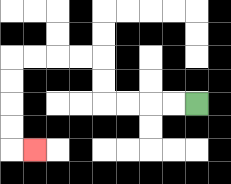{'start': '[8, 4]', 'end': '[1, 6]', 'path_directions': 'L,L,L,L,U,U,L,L,L,L,D,D,D,D,R', 'path_coordinates': '[[8, 4], [7, 4], [6, 4], [5, 4], [4, 4], [4, 3], [4, 2], [3, 2], [2, 2], [1, 2], [0, 2], [0, 3], [0, 4], [0, 5], [0, 6], [1, 6]]'}